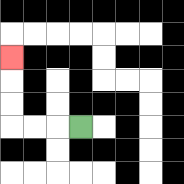{'start': '[3, 5]', 'end': '[0, 2]', 'path_directions': 'L,L,L,U,U,U', 'path_coordinates': '[[3, 5], [2, 5], [1, 5], [0, 5], [0, 4], [0, 3], [0, 2]]'}